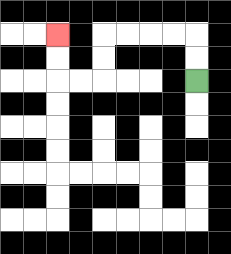{'start': '[8, 3]', 'end': '[2, 1]', 'path_directions': 'U,U,L,L,L,L,D,D,L,L,U,U', 'path_coordinates': '[[8, 3], [8, 2], [8, 1], [7, 1], [6, 1], [5, 1], [4, 1], [4, 2], [4, 3], [3, 3], [2, 3], [2, 2], [2, 1]]'}